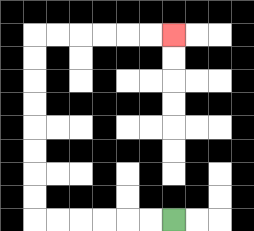{'start': '[7, 9]', 'end': '[7, 1]', 'path_directions': 'L,L,L,L,L,L,U,U,U,U,U,U,U,U,R,R,R,R,R,R', 'path_coordinates': '[[7, 9], [6, 9], [5, 9], [4, 9], [3, 9], [2, 9], [1, 9], [1, 8], [1, 7], [1, 6], [1, 5], [1, 4], [1, 3], [1, 2], [1, 1], [2, 1], [3, 1], [4, 1], [5, 1], [6, 1], [7, 1]]'}